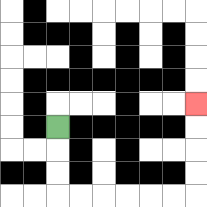{'start': '[2, 5]', 'end': '[8, 4]', 'path_directions': 'D,D,D,R,R,R,R,R,R,U,U,U,U', 'path_coordinates': '[[2, 5], [2, 6], [2, 7], [2, 8], [3, 8], [4, 8], [5, 8], [6, 8], [7, 8], [8, 8], [8, 7], [8, 6], [8, 5], [8, 4]]'}